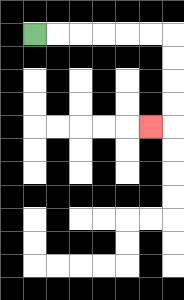{'start': '[1, 1]', 'end': '[6, 5]', 'path_directions': 'R,R,R,R,R,R,D,D,D,D,L', 'path_coordinates': '[[1, 1], [2, 1], [3, 1], [4, 1], [5, 1], [6, 1], [7, 1], [7, 2], [7, 3], [7, 4], [7, 5], [6, 5]]'}